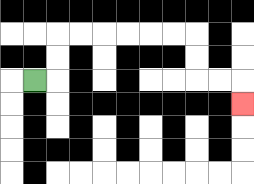{'start': '[1, 3]', 'end': '[10, 4]', 'path_directions': 'R,U,U,R,R,R,R,R,R,D,D,R,R,D', 'path_coordinates': '[[1, 3], [2, 3], [2, 2], [2, 1], [3, 1], [4, 1], [5, 1], [6, 1], [7, 1], [8, 1], [8, 2], [8, 3], [9, 3], [10, 3], [10, 4]]'}